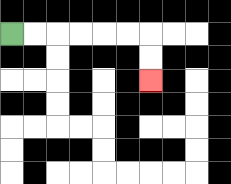{'start': '[0, 1]', 'end': '[6, 3]', 'path_directions': 'R,R,R,R,R,R,D,D', 'path_coordinates': '[[0, 1], [1, 1], [2, 1], [3, 1], [4, 1], [5, 1], [6, 1], [6, 2], [6, 3]]'}